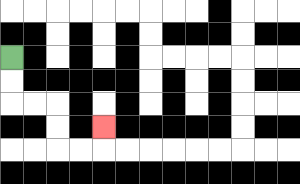{'start': '[0, 2]', 'end': '[4, 5]', 'path_directions': 'D,D,R,R,D,D,R,R,U', 'path_coordinates': '[[0, 2], [0, 3], [0, 4], [1, 4], [2, 4], [2, 5], [2, 6], [3, 6], [4, 6], [4, 5]]'}